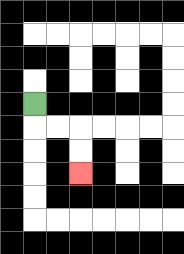{'start': '[1, 4]', 'end': '[3, 7]', 'path_directions': 'D,R,R,D,D', 'path_coordinates': '[[1, 4], [1, 5], [2, 5], [3, 5], [3, 6], [3, 7]]'}